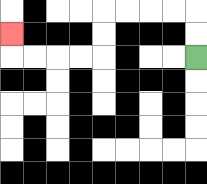{'start': '[8, 2]', 'end': '[0, 1]', 'path_directions': 'U,U,L,L,L,L,D,D,L,L,L,L,U', 'path_coordinates': '[[8, 2], [8, 1], [8, 0], [7, 0], [6, 0], [5, 0], [4, 0], [4, 1], [4, 2], [3, 2], [2, 2], [1, 2], [0, 2], [0, 1]]'}